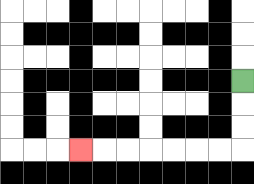{'start': '[10, 3]', 'end': '[3, 6]', 'path_directions': 'D,D,D,L,L,L,L,L,L,L', 'path_coordinates': '[[10, 3], [10, 4], [10, 5], [10, 6], [9, 6], [8, 6], [7, 6], [6, 6], [5, 6], [4, 6], [3, 6]]'}